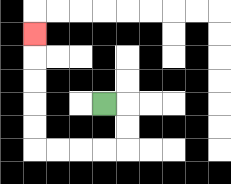{'start': '[4, 4]', 'end': '[1, 1]', 'path_directions': 'R,D,D,L,L,L,L,U,U,U,U,U', 'path_coordinates': '[[4, 4], [5, 4], [5, 5], [5, 6], [4, 6], [3, 6], [2, 6], [1, 6], [1, 5], [1, 4], [1, 3], [1, 2], [1, 1]]'}